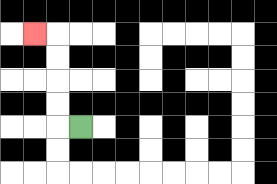{'start': '[3, 5]', 'end': '[1, 1]', 'path_directions': 'L,U,U,U,U,L', 'path_coordinates': '[[3, 5], [2, 5], [2, 4], [2, 3], [2, 2], [2, 1], [1, 1]]'}